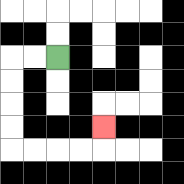{'start': '[2, 2]', 'end': '[4, 5]', 'path_directions': 'L,L,D,D,D,D,R,R,R,R,U', 'path_coordinates': '[[2, 2], [1, 2], [0, 2], [0, 3], [0, 4], [0, 5], [0, 6], [1, 6], [2, 6], [3, 6], [4, 6], [4, 5]]'}